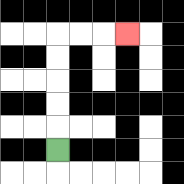{'start': '[2, 6]', 'end': '[5, 1]', 'path_directions': 'U,U,U,U,U,R,R,R', 'path_coordinates': '[[2, 6], [2, 5], [2, 4], [2, 3], [2, 2], [2, 1], [3, 1], [4, 1], [5, 1]]'}